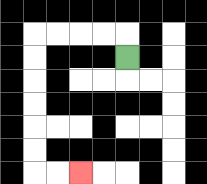{'start': '[5, 2]', 'end': '[3, 7]', 'path_directions': 'U,L,L,L,L,D,D,D,D,D,D,R,R', 'path_coordinates': '[[5, 2], [5, 1], [4, 1], [3, 1], [2, 1], [1, 1], [1, 2], [1, 3], [1, 4], [1, 5], [1, 6], [1, 7], [2, 7], [3, 7]]'}